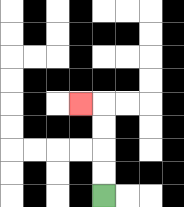{'start': '[4, 8]', 'end': '[3, 4]', 'path_directions': 'U,U,U,U,L', 'path_coordinates': '[[4, 8], [4, 7], [4, 6], [4, 5], [4, 4], [3, 4]]'}